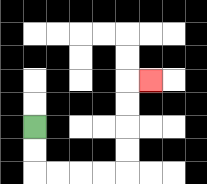{'start': '[1, 5]', 'end': '[6, 3]', 'path_directions': 'D,D,R,R,R,R,U,U,U,U,R', 'path_coordinates': '[[1, 5], [1, 6], [1, 7], [2, 7], [3, 7], [4, 7], [5, 7], [5, 6], [5, 5], [5, 4], [5, 3], [6, 3]]'}